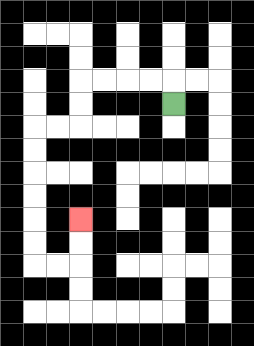{'start': '[7, 4]', 'end': '[3, 9]', 'path_directions': 'U,L,L,L,L,D,D,L,L,D,D,D,D,D,D,R,R,U,U', 'path_coordinates': '[[7, 4], [7, 3], [6, 3], [5, 3], [4, 3], [3, 3], [3, 4], [3, 5], [2, 5], [1, 5], [1, 6], [1, 7], [1, 8], [1, 9], [1, 10], [1, 11], [2, 11], [3, 11], [3, 10], [3, 9]]'}